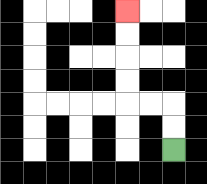{'start': '[7, 6]', 'end': '[5, 0]', 'path_directions': 'U,U,L,L,U,U,U,U', 'path_coordinates': '[[7, 6], [7, 5], [7, 4], [6, 4], [5, 4], [5, 3], [5, 2], [5, 1], [5, 0]]'}